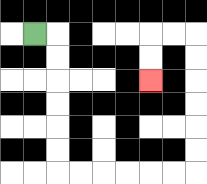{'start': '[1, 1]', 'end': '[6, 3]', 'path_directions': 'R,D,D,D,D,D,D,R,R,R,R,R,R,U,U,U,U,U,U,L,L,D,D', 'path_coordinates': '[[1, 1], [2, 1], [2, 2], [2, 3], [2, 4], [2, 5], [2, 6], [2, 7], [3, 7], [4, 7], [5, 7], [6, 7], [7, 7], [8, 7], [8, 6], [8, 5], [8, 4], [8, 3], [8, 2], [8, 1], [7, 1], [6, 1], [6, 2], [6, 3]]'}